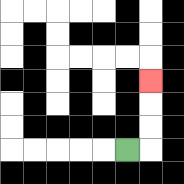{'start': '[5, 6]', 'end': '[6, 3]', 'path_directions': 'R,U,U,U', 'path_coordinates': '[[5, 6], [6, 6], [6, 5], [6, 4], [6, 3]]'}